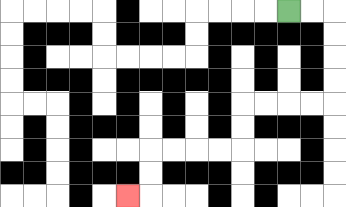{'start': '[12, 0]', 'end': '[5, 8]', 'path_directions': 'R,R,D,D,D,D,L,L,L,L,D,D,L,L,L,L,D,D,L', 'path_coordinates': '[[12, 0], [13, 0], [14, 0], [14, 1], [14, 2], [14, 3], [14, 4], [13, 4], [12, 4], [11, 4], [10, 4], [10, 5], [10, 6], [9, 6], [8, 6], [7, 6], [6, 6], [6, 7], [6, 8], [5, 8]]'}